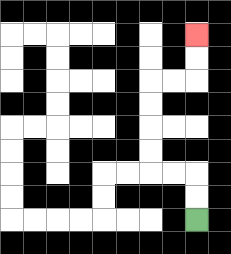{'start': '[8, 9]', 'end': '[8, 1]', 'path_directions': 'U,U,L,L,U,U,U,U,R,R,U,U', 'path_coordinates': '[[8, 9], [8, 8], [8, 7], [7, 7], [6, 7], [6, 6], [6, 5], [6, 4], [6, 3], [7, 3], [8, 3], [8, 2], [8, 1]]'}